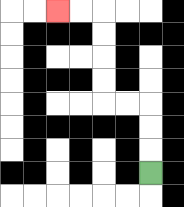{'start': '[6, 7]', 'end': '[2, 0]', 'path_directions': 'U,U,U,L,L,U,U,U,U,L,L', 'path_coordinates': '[[6, 7], [6, 6], [6, 5], [6, 4], [5, 4], [4, 4], [4, 3], [4, 2], [4, 1], [4, 0], [3, 0], [2, 0]]'}